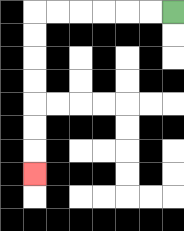{'start': '[7, 0]', 'end': '[1, 7]', 'path_directions': 'L,L,L,L,L,L,D,D,D,D,D,D,D', 'path_coordinates': '[[7, 0], [6, 0], [5, 0], [4, 0], [3, 0], [2, 0], [1, 0], [1, 1], [1, 2], [1, 3], [1, 4], [1, 5], [1, 6], [1, 7]]'}